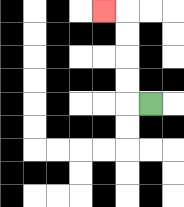{'start': '[6, 4]', 'end': '[4, 0]', 'path_directions': 'L,U,U,U,U,L', 'path_coordinates': '[[6, 4], [5, 4], [5, 3], [5, 2], [5, 1], [5, 0], [4, 0]]'}